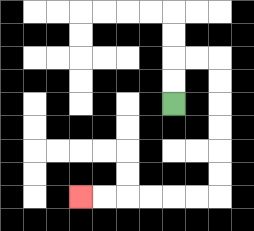{'start': '[7, 4]', 'end': '[3, 8]', 'path_directions': 'U,U,R,R,D,D,D,D,D,D,L,L,L,L,L,L', 'path_coordinates': '[[7, 4], [7, 3], [7, 2], [8, 2], [9, 2], [9, 3], [9, 4], [9, 5], [9, 6], [9, 7], [9, 8], [8, 8], [7, 8], [6, 8], [5, 8], [4, 8], [3, 8]]'}